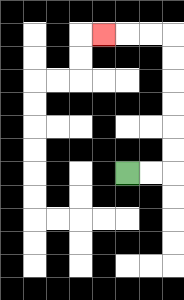{'start': '[5, 7]', 'end': '[4, 1]', 'path_directions': 'R,R,U,U,U,U,U,U,L,L,L', 'path_coordinates': '[[5, 7], [6, 7], [7, 7], [7, 6], [7, 5], [7, 4], [7, 3], [7, 2], [7, 1], [6, 1], [5, 1], [4, 1]]'}